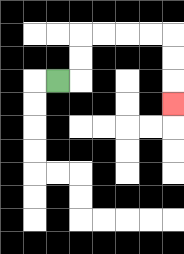{'start': '[2, 3]', 'end': '[7, 4]', 'path_directions': 'R,U,U,R,R,R,R,D,D,D', 'path_coordinates': '[[2, 3], [3, 3], [3, 2], [3, 1], [4, 1], [5, 1], [6, 1], [7, 1], [7, 2], [7, 3], [7, 4]]'}